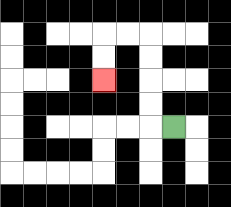{'start': '[7, 5]', 'end': '[4, 3]', 'path_directions': 'L,U,U,U,U,L,L,D,D', 'path_coordinates': '[[7, 5], [6, 5], [6, 4], [6, 3], [6, 2], [6, 1], [5, 1], [4, 1], [4, 2], [4, 3]]'}